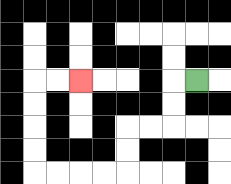{'start': '[8, 3]', 'end': '[3, 3]', 'path_directions': 'L,D,D,L,L,D,D,L,L,L,L,U,U,U,U,R,R', 'path_coordinates': '[[8, 3], [7, 3], [7, 4], [7, 5], [6, 5], [5, 5], [5, 6], [5, 7], [4, 7], [3, 7], [2, 7], [1, 7], [1, 6], [1, 5], [1, 4], [1, 3], [2, 3], [3, 3]]'}